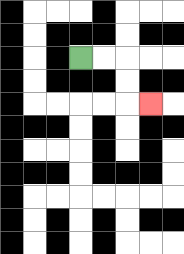{'start': '[3, 2]', 'end': '[6, 4]', 'path_directions': 'R,R,D,D,R', 'path_coordinates': '[[3, 2], [4, 2], [5, 2], [5, 3], [5, 4], [6, 4]]'}